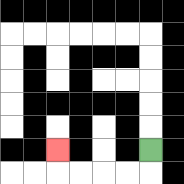{'start': '[6, 6]', 'end': '[2, 6]', 'path_directions': 'D,L,L,L,L,U', 'path_coordinates': '[[6, 6], [6, 7], [5, 7], [4, 7], [3, 7], [2, 7], [2, 6]]'}